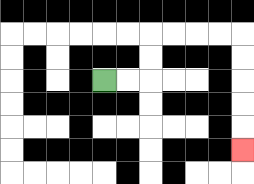{'start': '[4, 3]', 'end': '[10, 6]', 'path_directions': 'R,R,U,U,R,R,R,R,D,D,D,D,D', 'path_coordinates': '[[4, 3], [5, 3], [6, 3], [6, 2], [6, 1], [7, 1], [8, 1], [9, 1], [10, 1], [10, 2], [10, 3], [10, 4], [10, 5], [10, 6]]'}